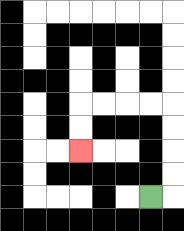{'start': '[6, 8]', 'end': '[3, 6]', 'path_directions': 'R,U,U,U,U,L,L,L,L,D,D', 'path_coordinates': '[[6, 8], [7, 8], [7, 7], [7, 6], [7, 5], [7, 4], [6, 4], [5, 4], [4, 4], [3, 4], [3, 5], [3, 6]]'}